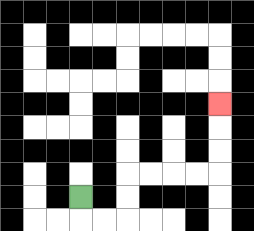{'start': '[3, 8]', 'end': '[9, 4]', 'path_directions': 'D,R,R,U,U,R,R,R,R,U,U,U', 'path_coordinates': '[[3, 8], [3, 9], [4, 9], [5, 9], [5, 8], [5, 7], [6, 7], [7, 7], [8, 7], [9, 7], [9, 6], [9, 5], [9, 4]]'}